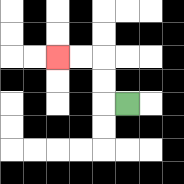{'start': '[5, 4]', 'end': '[2, 2]', 'path_directions': 'L,U,U,L,L', 'path_coordinates': '[[5, 4], [4, 4], [4, 3], [4, 2], [3, 2], [2, 2]]'}